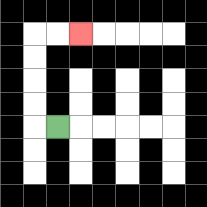{'start': '[2, 5]', 'end': '[3, 1]', 'path_directions': 'L,U,U,U,U,R,R', 'path_coordinates': '[[2, 5], [1, 5], [1, 4], [1, 3], [1, 2], [1, 1], [2, 1], [3, 1]]'}